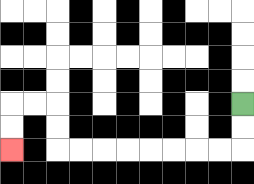{'start': '[10, 4]', 'end': '[0, 6]', 'path_directions': 'D,D,L,L,L,L,L,L,L,L,U,U,L,L,D,D', 'path_coordinates': '[[10, 4], [10, 5], [10, 6], [9, 6], [8, 6], [7, 6], [6, 6], [5, 6], [4, 6], [3, 6], [2, 6], [2, 5], [2, 4], [1, 4], [0, 4], [0, 5], [0, 6]]'}